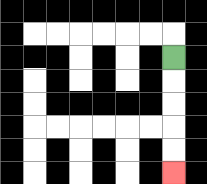{'start': '[7, 2]', 'end': '[7, 7]', 'path_directions': 'D,D,D,D,D', 'path_coordinates': '[[7, 2], [7, 3], [7, 4], [7, 5], [7, 6], [7, 7]]'}